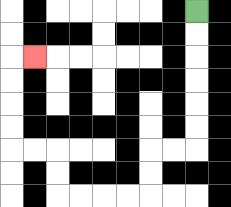{'start': '[8, 0]', 'end': '[1, 2]', 'path_directions': 'D,D,D,D,D,D,L,L,D,D,L,L,L,L,U,U,L,L,U,U,U,U,R', 'path_coordinates': '[[8, 0], [8, 1], [8, 2], [8, 3], [8, 4], [8, 5], [8, 6], [7, 6], [6, 6], [6, 7], [6, 8], [5, 8], [4, 8], [3, 8], [2, 8], [2, 7], [2, 6], [1, 6], [0, 6], [0, 5], [0, 4], [0, 3], [0, 2], [1, 2]]'}